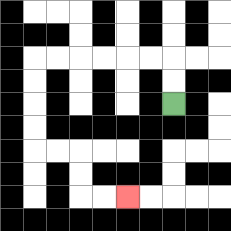{'start': '[7, 4]', 'end': '[5, 8]', 'path_directions': 'U,U,L,L,L,L,L,L,D,D,D,D,R,R,D,D,R,R', 'path_coordinates': '[[7, 4], [7, 3], [7, 2], [6, 2], [5, 2], [4, 2], [3, 2], [2, 2], [1, 2], [1, 3], [1, 4], [1, 5], [1, 6], [2, 6], [3, 6], [3, 7], [3, 8], [4, 8], [5, 8]]'}